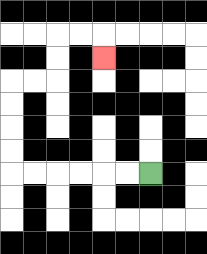{'start': '[6, 7]', 'end': '[4, 2]', 'path_directions': 'L,L,L,L,L,L,U,U,U,U,R,R,U,U,R,R,D', 'path_coordinates': '[[6, 7], [5, 7], [4, 7], [3, 7], [2, 7], [1, 7], [0, 7], [0, 6], [0, 5], [0, 4], [0, 3], [1, 3], [2, 3], [2, 2], [2, 1], [3, 1], [4, 1], [4, 2]]'}